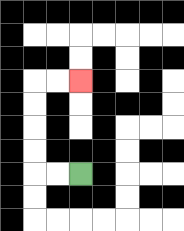{'start': '[3, 7]', 'end': '[3, 3]', 'path_directions': 'L,L,U,U,U,U,R,R', 'path_coordinates': '[[3, 7], [2, 7], [1, 7], [1, 6], [1, 5], [1, 4], [1, 3], [2, 3], [3, 3]]'}